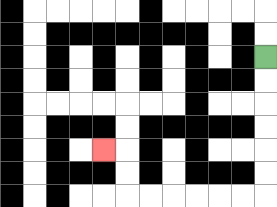{'start': '[11, 2]', 'end': '[4, 6]', 'path_directions': 'D,D,D,D,D,D,L,L,L,L,L,L,U,U,L', 'path_coordinates': '[[11, 2], [11, 3], [11, 4], [11, 5], [11, 6], [11, 7], [11, 8], [10, 8], [9, 8], [8, 8], [7, 8], [6, 8], [5, 8], [5, 7], [5, 6], [4, 6]]'}